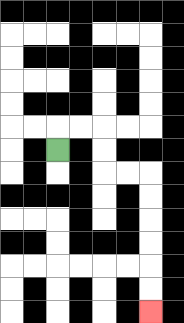{'start': '[2, 6]', 'end': '[6, 13]', 'path_directions': 'U,R,R,D,D,R,R,D,D,D,D,D,D', 'path_coordinates': '[[2, 6], [2, 5], [3, 5], [4, 5], [4, 6], [4, 7], [5, 7], [6, 7], [6, 8], [6, 9], [6, 10], [6, 11], [6, 12], [6, 13]]'}